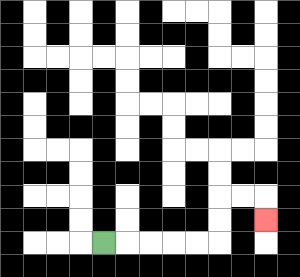{'start': '[4, 10]', 'end': '[11, 9]', 'path_directions': 'R,R,R,R,R,U,U,R,R,D', 'path_coordinates': '[[4, 10], [5, 10], [6, 10], [7, 10], [8, 10], [9, 10], [9, 9], [9, 8], [10, 8], [11, 8], [11, 9]]'}